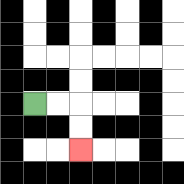{'start': '[1, 4]', 'end': '[3, 6]', 'path_directions': 'R,R,D,D', 'path_coordinates': '[[1, 4], [2, 4], [3, 4], [3, 5], [3, 6]]'}